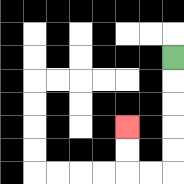{'start': '[7, 2]', 'end': '[5, 5]', 'path_directions': 'D,D,D,D,D,L,L,U,U', 'path_coordinates': '[[7, 2], [7, 3], [7, 4], [7, 5], [7, 6], [7, 7], [6, 7], [5, 7], [5, 6], [5, 5]]'}